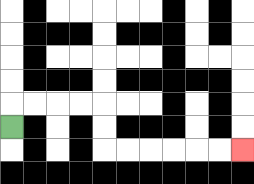{'start': '[0, 5]', 'end': '[10, 6]', 'path_directions': 'U,R,R,R,R,D,D,R,R,R,R,R,R', 'path_coordinates': '[[0, 5], [0, 4], [1, 4], [2, 4], [3, 4], [4, 4], [4, 5], [4, 6], [5, 6], [6, 6], [7, 6], [8, 6], [9, 6], [10, 6]]'}